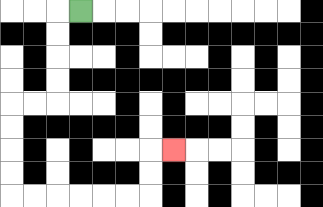{'start': '[3, 0]', 'end': '[7, 6]', 'path_directions': 'L,D,D,D,D,L,L,D,D,D,D,R,R,R,R,R,R,U,U,R', 'path_coordinates': '[[3, 0], [2, 0], [2, 1], [2, 2], [2, 3], [2, 4], [1, 4], [0, 4], [0, 5], [0, 6], [0, 7], [0, 8], [1, 8], [2, 8], [3, 8], [4, 8], [5, 8], [6, 8], [6, 7], [6, 6], [7, 6]]'}